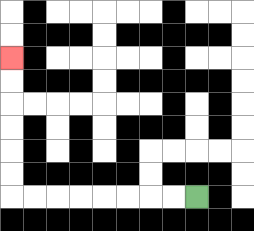{'start': '[8, 8]', 'end': '[0, 2]', 'path_directions': 'L,L,L,L,L,L,L,L,U,U,U,U,U,U', 'path_coordinates': '[[8, 8], [7, 8], [6, 8], [5, 8], [4, 8], [3, 8], [2, 8], [1, 8], [0, 8], [0, 7], [0, 6], [0, 5], [0, 4], [0, 3], [0, 2]]'}